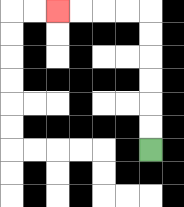{'start': '[6, 6]', 'end': '[2, 0]', 'path_directions': 'U,U,U,U,U,U,L,L,L,L', 'path_coordinates': '[[6, 6], [6, 5], [6, 4], [6, 3], [6, 2], [6, 1], [6, 0], [5, 0], [4, 0], [3, 0], [2, 0]]'}